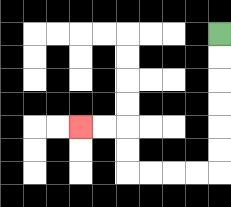{'start': '[9, 1]', 'end': '[3, 5]', 'path_directions': 'D,D,D,D,D,D,L,L,L,L,U,U,L,L', 'path_coordinates': '[[9, 1], [9, 2], [9, 3], [9, 4], [9, 5], [9, 6], [9, 7], [8, 7], [7, 7], [6, 7], [5, 7], [5, 6], [5, 5], [4, 5], [3, 5]]'}